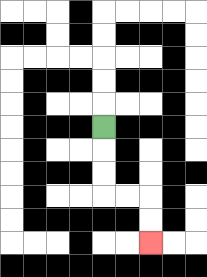{'start': '[4, 5]', 'end': '[6, 10]', 'path_directions': 'D,D,D,R,R,D,D', 'path_coordinates': '[[4, 5], [4, 6], [4, 7], [4, 8], [5, 8], [6, 8], [6, 9], [6, 10]]'}